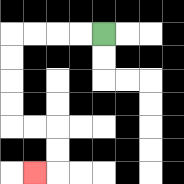{'start': '[4, 1]', 'end': '[1, 7]', 'path_directions': 'L,L,L,L,D,D,D,D,R,R,D,D,L', 'path_coordinates': '[[4, 1], [3, 1], [2, 1], [1, 1], [0, 1], [0, 2], [0, 3], [0, 4], [0, 5], [1, 5], [2, 5], [2, 6], [2, 7], [1, 7]]'}